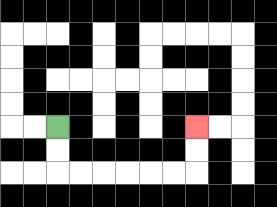{'start': '[2, 5]', 'end': '[8, 5]', 'path_directions': 'D,D,R,R,R,R,R,R,U,U', 'path_coordinates': '[[2, 5], [2, 6], [2, 7], [3, 7], [4, 7], [5, 7], [6, 7], [7, 7], [8, 7], [8, 6], [8, 5]]'}